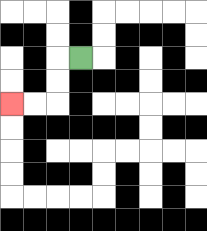{'start': '[3, 2]', 'end': '[0, 4]', 'path_directions': 'L,D,D,L,L', 'path_coordinates': '[[3, 2], [2, 2], [2, 3], [2, 4], [1, 4], [0, 4]]'}